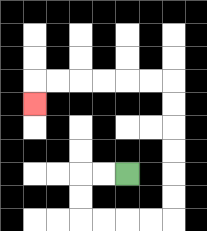{'start': '[5, 7]', 'end': '[1, 4]', 'path_directions': 'L,L,D,D,R,R,R,R,U,U,U,U,U,U,L,L,L,L,L,L,D', 'path_coordinates': '[[5, 7], [4, 7], [3, 7], [3, 8], [3, 9], [4, 9], [5, 9], [6, 9], [7, 9], [7, 8], [7, 7], [7, 6], [7, 5], [7, 4], [7, 3], [6, 3], [5, 3], [4, 3], [3, 3], [2, 3], [1, 3], [1, 4]]'}